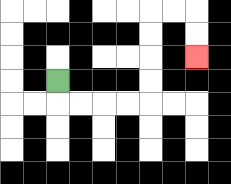{'start': '[2, 3]', 'end': '[8, 2]', 'path_directions': 'D,R,R,R,R,U,U,U,U,R,R,D,D', 'path_coordinates': '[[2, 3], [2, 4], [3, 4], [4, 4], [5, 4], [6, 4], [6, 3], [6, 2], [6, 1], [6, 0], [7, 0], [8, 0], [8, 1], [8, 2]]'}